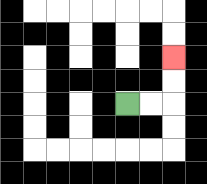{'start': '[5, 4]', 'end': '[7, 2]', 'path_directions': 'R,R,U,U', 'path_coordinates': '[[5, 4], [6, 4], [7, 4], [7, 3], [7, 2]]'}